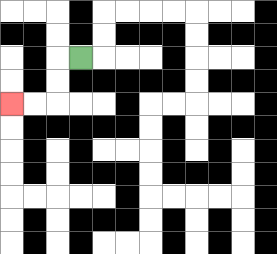{'start': '[3, 2]', 'end': '[0, 4]', 'path_directions': 'L,D,D,L,L', 'path_coordinates': '[[3, 2], [2, 2], [2, 3], [2, 4], [1, 4], [0, 4]]'}